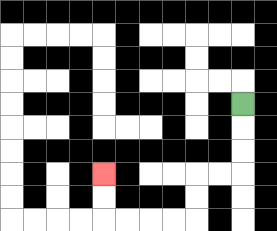{'start': '[10, 4]', 'end': '[4, 7]', 'path_directions': 'D,D,D,L,L,D,D,L,L,L,L,U,U', 'path_coordinates': '[[10, 4], [10, 5], [10, 6], [10, 7], [9, 7], [8, 7], [8, 8], [8, 9], [7, 9], [6, 9], [5, 9], [4, 9], [4, 8], [4, 7]]'}